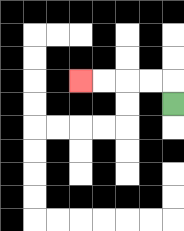{'start': '[7, 4]', 'end': '[3, 3]', 'path_directions': 'U,L,L,L,L', 'path_coordinates': '[[7, 4], [7, 3], [6, 3], [5, 3], [4, 3], [3, 3]]'}